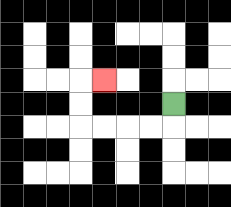{'start': '[7, 4]', 'end': '[4, 3]', 'path_directions': 'D,L,L,L,L,U,U,R', 'path_coordinates': '[[7, 4], [7, 5], [6, 5], [5, 5], [4, 5], [3, 5], [3, 4], [3, 3], [4, 3]]'}